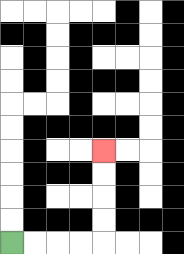{'start': '[0, 10]', 'end': '[4, 6]', 'path_directions': 'R,R,R,R,U,U,U,U', 'path_coordinates': '[[0, 10], [1, 10], [2, 10], [3, 10], [4, 10], [4, 9], [4, 8], [4, 7], [4, 6]]'}